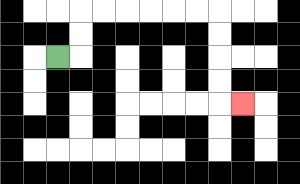{'start': '[2, 2]', 'end': '[10, 4]', 'path_directions': 'R,U,U,R,R,R,R,R,R,D,D,D,D,R', 'path_coordinates': '[[2, 2], [3, 2], [3, 1], [3, 0], [4, 0], [5, 0], [6, 0], [7, 0], [8, 0], [9, 0], [9, 1], [9, 2], [9, 3], [9, 4], [10, 4]]'}